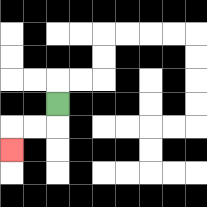{'start': '[2, 4]', 'end': '[0, 6]', 'path_directions': 'D,L,L,D', 'path_coordinates': '[[2, 4], [2, 5], [1, 5], [0, 5], [0, 6]]'}